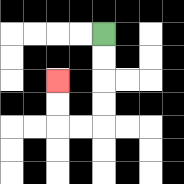{'start': '[4, 1]', 'end': '[2, 3]', 'path_directions': 'D,D,D,D,L,L,U,U', 'path_coordinates': '[[4, 1], [4, 2], [4, 3], [4, 4], [4, 5], [3, 5], [2, 5], [2, 4], [2, 3]]'}